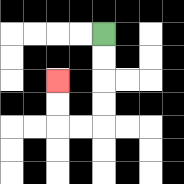{'start': '[4, 1]', 'end': '[2, 3]', 'path_directions': 'D,D,D,D,L,L,U,U', 'path_coordinates': '[[4, 1], [4, 2], [4, 3], [4, 4], [4, 5], [3, 5], [2, 5], [2, 4], [2, 3]]'}